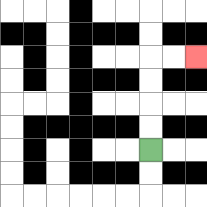{'start': '[6, 6]', 'end': '[8, 2]', 'path_directions': 'U,U,U,U,R,R', 'path_coordinates': '[[6, 6], [6, 5], [6, 4], [6, 3], [6, 2], [7, 2], [8, 2]]'}